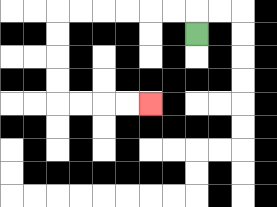{'start': '[8, 1]', 'end': '[6, 4]', 'path_directions': 'U,L,L,L,L,L,L,D,D,D,D,R,R,R,R', 'path_coordinates': '[[8, 1], [8, 0], [7, 0], [6, 0], [5, 0], [4, 0], [3, 0], [2, 0], [2, 1], [2, 2], [2, 3], [2, 4], [3, 4], [4, 4], [5, 4], [6, 4]]'}